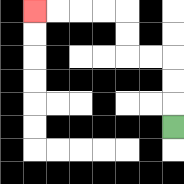{'start': '[7, 5]', 'end': '[1, 0]', 'path_directions': 'U,U,U,L,L,U,U,L,L,L,L', 'path_coordinates': '[[7, 5], [7, 4], [7, 3], [7, 2], [6, 2], [5, 2], [5, 1], [5, 0], [4, 0], [3, 0], [2, 0], [1, 0]]'}